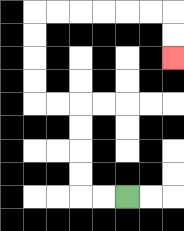{'start': '[5, 8]', 'end': '[7, 2]', 'path_directions': 'L,L,U,U,U,U,L,L,U,U,U,U,R,R,R,R,R,R,D,D', 'path_coordinates': '[[5, 8], [4, 8], [3, 8], [3, 7], [3, 6], [3, 5], [3, 4], [2, 4], [1, 4], [1, 3], [1, 2], [1, 1], [1, 0], [2, 0], [3, 0], [4, 0], [5, 0], [6, 0], [7, 0], [7, 1], [7, 2]]'}